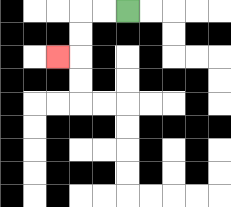{'start': '[5, 0]', 'end': '[2, 2]', 'path_directions': 'L,L,D,D,L', 'path_coordinates': '[[5, 0], [4, 0], [3, 0], [3, 1], [3, 2], [2, 2]]'}